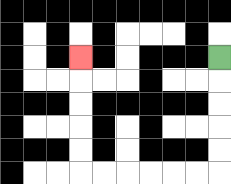{'start': '[9, 2]', 'end': '[3, 2]', 'path_directions': 'D,D,D,D,D,L,L,L,L,L,L,U,U,U,U,U', 'path_coordinates': '[[9, 2], [9, 3], [9, 4], [9, 5], [9, 6], [9, 7], [8, 7], [7, 7], [6, 7], [5, 7], [4, 7], [3, 7], [3, 6], [3, 5], [3, 4], [3, 3], [3, 2]]'}